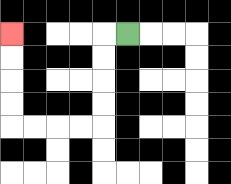{'start': '[5, 1]', 'end': '[0, 1]', 'path_directions': 'L,D,D,D,D,L,L,L,L,U,U,U,U', 'path_coordinates': '[[5, 1], [4, 1], [4, 2], [4, 3], [4, 4], [4, 5], [3, 5], [2, 5], [1, 5], [0, 5], [0, 4], [0, 3], [0, 2], [0, 1]]'}